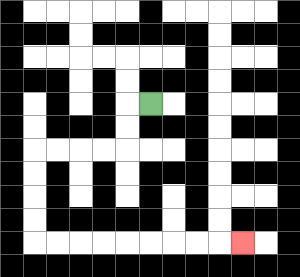{'start': '[6, 4]', 'end': '[10, 10]', 'path_directions': 'L,D,D,L,L,L,L,D,D,D,D,R,R,R,R,R,R,R,R,R', 'path_coordinates': '[[6, 4], [5, 4], [5, 5], [5, 6], [4, 6], [3, 6], [2, 6], [1, 6], [1, 7], [1, 8], [1, 9], [1, 10], [2, 10], [3, 10], [4, 10], [5, 10], [6, 10], [7, 10], [8, 10], [9, 10], [10, 10]]'}